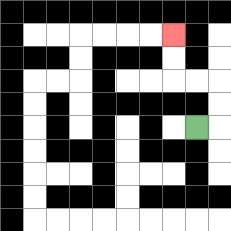{'start': '[8, 5]', 'end': '[7, 1]', 'path_directions': 'R,U,U,L,L,U,U', 'path_coordinates': '[[8, 5], [9, 5], [9, 4], [9, 3], [8, 3], [7, 3], [7, 2], [7, 1]]'}